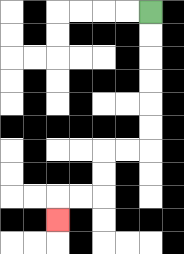{'start': '[6, 0]', 'end': '[2, 9]', 'path_directions': 'D,D,D,D,D,D,L,L,D,D,L,L,D', 'path_coordinates': '[[6, 0], [6, 1], [6, 2], [6, 3], [6, 4], [6, 5], [6, 6], [5, 6], [4, 6], [4, 7], [4, 8], [3, 8], [2, 8], [2, 9]]'}